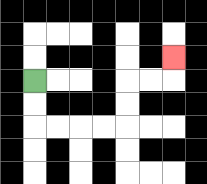{'start': '[1, 3]', 'end': '[7, 2]', 'path_directions': 'D,D,R,R,R,R,U,U,R,R,U', 'path_coordinates': '[[1, 3], [1, 4], [1, 5], [2, 5], [3, 5], [4, 5], [5, 5], [5, 4], [5, 3], [6, 3], [7, 3], [7, 2]]'}